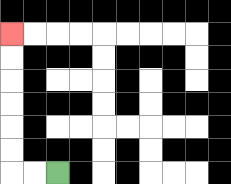{'start': '[2, 7]', 'end': '[0, 1]', 'path_directions': 'L,L,U,U,U,U,U,U', 'path_coordinates': '[[2, 7], [1, 7], [0, 7], [0, 6], [0, 5], [0, 4], [0, 3], [0, 2], [0, 1]]'}